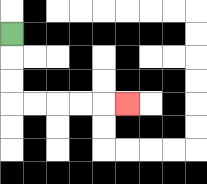{'start': '[0, 1]', 'end': '[5, 4]', 'path_directions': 'D,D,D,R,R,R,R,R', 'path_coordinates': '[[0, 1], [0, 2], [0, 3], [0, 4], [1, 4], [2, 4], [3, 4], [4, 4], [5, 4]]'}